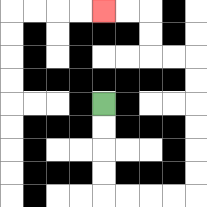{'start': '[4, 4]', 'end': '[4, 0]', 'path_directions': 'D,D,D,D,R,R,R,R,U,U,U,U,U,U,L,L,U,U,L,L', 'path_coordinates': '[[4, 4], [4, 5], [4, 6], [4, 7], [4, 8], [5, 8], [6, 8], [7, 8], [8, 8], [8, 7], [8, 6], [8, 5], [8, 4], [8, 3], [8, 2], [7, 2], [6, 2], [6, 1], [6, 0], [5, 0], [4, 0]]'}